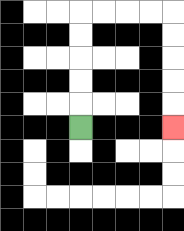{'start': '[3, 5]', 'end': '[7, 5]', 'path_directions': 'U,U,U,U,U,R,R,R,R,D,D,D,D,D', 'path_coordinates': '[[3, 5], [3, 4], [3, 3], [3, 2], [3, 1], [3, 0], [4, 0], [5, 0], [6, 0], [7, 0], [7, 1], [7, 2], [7, 3], [7, 4], [7, 5]]'}